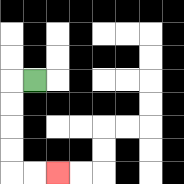{'start': '[1, 3]', 'end': '[2, 7]', 'path_directions': 'L,D,D,D,D,R,R', 'path_coordinates': '[[1, 3], [0, 3], [0, 4], [0, 5], [0, 6], [0, 7], [1, 7], [2, 7]]'}